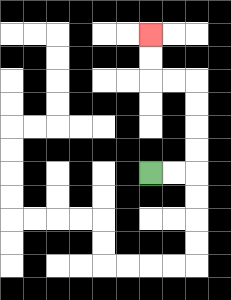{'start': '[6, 7]', 'end': '[6, 1]', 'path_directions': 'R,R,U,U,U,U,L,L,U,U', 'path_coordinates': '[[6, 7], [7, 7], [8, 7], [8, 6], [8, 5], [8, 4], [8, 3], [7, 3], [6, 3], [6, 2], [6, 1]]'}